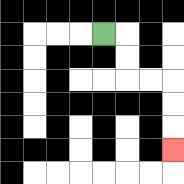{'start': '[4, 1]', 'end': '[7, 6]', 'path_directions': 'R,D,D,R,R,D,D,D', 'path_coordinates': '[[4, 1], [5, 1], [5, 2], [5, 3], [6, 3], [7, 3], [7, 4], [7, 5], [7, 6]]'}